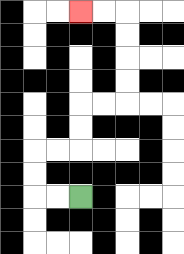{'start': '[3, 8]', 'end': '[3, 0]', 'path_directions': 'L,L,U,U,R,R,U,U,R,R,U,U,U,U,L,L', 'path_coordinates': '[[3, 8], [2, 8], [1, 8], [1, 7], [1, 6], [2, 6], [3, 6], [3, 5], [3, 4], [4, 4], [5, 4], [5, 3], [5, 2], [5, 1], [5, 0], [4, 0], [3, 0]]'}